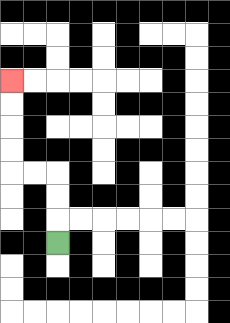{'start': '[2, 10]', 'end': '[0, 3]', 'path_directions': 'U,U,U,L,L,U,U,U,U', 'path_coordinates': '[[2, 10], [2, 9], [2, 8], [2, 7], [1, 7], [0, 7], [0, 6], [0, 5], [0, 4], [0, 3]]'}